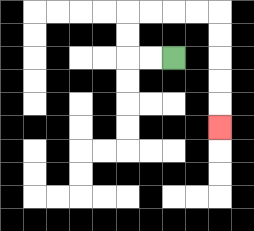{'start': '[7, 2]', 'end': '[9, 5]', 'path_directions': 'L,L,U,U,R,R,R,R,D,D,D,D,D', 'path_coordinates': '[[7, 2], [6, 2], [5, 2], [5, 1], [5, 0], [6, 0], [7, 0], [8, 0], [9, 0], [9, 1], [9, 2], [9, 3], [9, 4], [9, 5]]'}